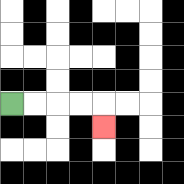{'start': '[0, 4]', 'end': '[4, 5]', 'path_directions': 'R,R,R,R,D', 'path_coordinates': '[[0, 4], [1, 4], [2, 4], [3, 4], [4, 4], [4, 5]]'}